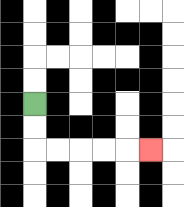{'start': '[1, 4]', 'end': '[6, 6]', 'path_directions': 'D,D,R,R,R,R,R', 'path_coordinates': '[[1, 4], [1, 5], [1, 6], [2, 6], [3, 6], [4, 6], [5, 6], [6, 6]]'}